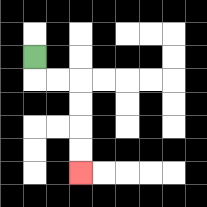{'start': '[1, 2]', 'end': '[3, 7]', 'path_directions': 'D,R,R,D,D,D,D', 'path_coordinates': '[[1, 2], [1, 3], [2, 3], [3, 3], [3, 4], [3, 5], [3, 6], [3, 7]]'}